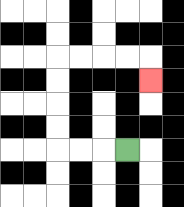{'start': '[5, 6]', 'end': '[6, 3]', 'path_directions': 'L,L,L,U,U,U,U,R,R,R,R,D', 'path_coordinates': '[[5, 6], [4, 6], [3, 6], [2, 6], [2, 5], [2, 4], [2, 3], [2, 2], [3, 2], [4, 2], [5, 2], [6, 2], [6, 3]]'}